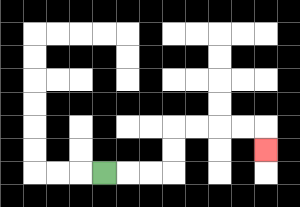{'start': '[4, 7]', 'end': '[11, 6]', 'path_directions': 'R,R,R,U,U,R,R,R,R,D', 'path_coordinates': '[[4, 7], [5, 7], [6, 7], [7, 7], [7, 6], [7, 5], [8, 5], [9, 5], [10, 5], [11, 5], [11, 6]]'}